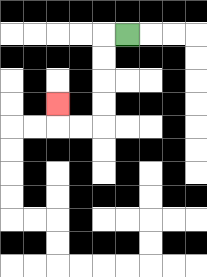{'start': '[5, 1]', 'end': '[2, 4]', 'path_directions': 'L,D,D,D,D,L,L,U', 'path_coordinates': '[[5, 1], [4, 1], [4, 2], [4, 3], [4, 4], [4, 5], [3, 5], [2, 5], [2, 4]]'}